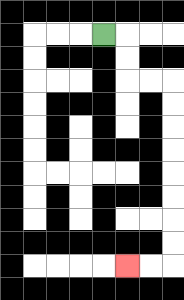{'start': '[4, 1]', 'end': '[5, 11]', 'path_directions': 'R,D,D,R,R,D,D,D,D,D,D,D,D,L,L', 'path_coordinates': '[[4, 1], [5, 1], [5, 2], [5, 3], [6, 3], [7, 3], [7, 4], [7, 5], [7, 6], [7, 7], [7, 8], [7, 9], [7, 10], [7, 11], [6, 11], [5, 11]]'}